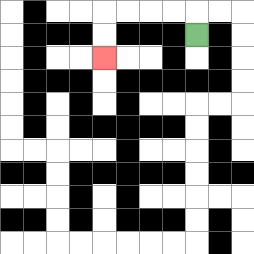{'start': '[8, 1]', 'end': '[4, 2]', 'path_directions': 'U,L,L,L,L,D,D', 'path_coordinates': '[[8, 1], [8, 0], [7, 0], [6, 0], [5, 0], [4, 0], [4, 1], [4, 2]]'}